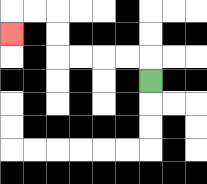{'start': '[6, 3]', 'end': '[0, 1]', 'path_directions': 'U,L,L,L,L,U,U,L,L,D', 'path_coordinates': '[[6, 3], [6, 2], [5, 2], [4, 2], [3, 2], [2, 2], [2, 1], [2, 0], [1, 0], [0, 0], [0, 1]]'}